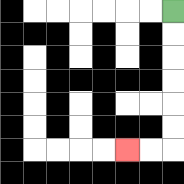{'start': '[7, 0]', 'end': '[5, 6]', 'path_directions': 'D,D,D,D,D,D,L,L', 'path_coordinates': '[[7, 0], [7, 1], [7, 2], [7, 3], [7, 4], [7, 5], [7, 6], [6, 6], [5, 6]]'}